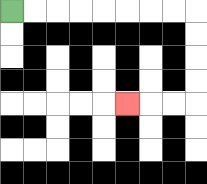{'start': '[0, 0]', 'end': '[5, 4]', 'path_directions': 'R,R,R,R,R,R,R,R,D,D,D,D,L,L,L', 'path_coordinates': '[[0, 0], [1, 0], [2, 0], [3, 0], [4, 0], [5, 0], [6, 0], [7, 0], [8, 0], [8, 1], [8, 2], [8, 3], [8, 4], [7, 4], [6, 4], [5, 4]]'}